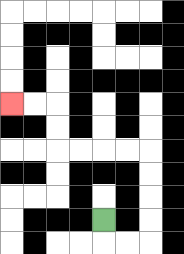{'start': '[4, 9]', 'end': '[0, 4]', 'path_directions': 'D,R,R,U,U,U,U,L,L,L,L,U,U,L,L', 'path_coordinates': '[[4, 9], [4, 10], [5, 10], [6, 10], [6, 9], [6, 8], [6, 7], [6, 6], [5, 6], [4, 6], [3, 6], [2, 6], [2, 5], [2, 4], [1, 4], [0, 4]]'}